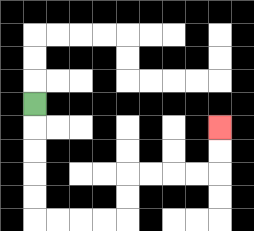{'start': '[1, 4]', 'end': '[9, 5]', 'path_directions': 'D,D,D,D,D,R,R,R,R,U,U,R,R,R,R,U,U', 'path_coordinates': '[[1, 4], [1, 5], [1, 6], [1, 7], [1, 8], [1, 9], [2, 9], [3, 9], [4, 9], [5, 9], [5, 8], [5, 7], [6, 7], [7, 7], [8, 7], [9, 7], [9, 6], [9, 5]]'}